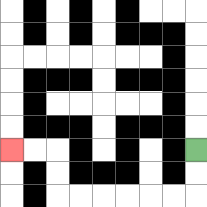{'start': '[8, 6]', 'end': '[0, 6]', 'path_directions': 'D,D,L,L,L,L,L,L,U,U,L,L', 'path_coordinates': '[[8, 6], [8, 7], [8, 8], [7, 8], [6, 8], [5, 8], [4, 8], [3, 8], [2, 8], [2, 7], [2, 6], [1, 6], [0, 6]]'}